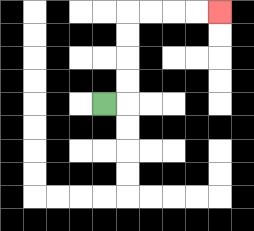{'start': '[4, 4]', 'end': '[9, 0]', 'path_directions': 'R,U,U,U,U,R,R,R,R', 'path_coordinates': '[[4, 4], [5, 4], [5, 3], [5, 2], [5, 1], [5, 0], [6, 0], [7, 0], [8, 0], [9, 0]]'}